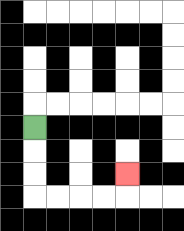{'start': '[1, 5]', 'end': '[5, 7]', 'path_directions': 'D,D,D,R,R,R,R,U', 'path_coordinates': '[[1, 5], [1, 6], [1, 7], [1, 8], [2, 8], [3, 8], [4, 8], [5, 8], [5, 7]]'}